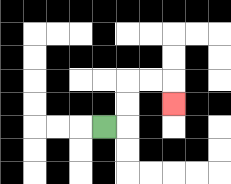{'start': '[4, 5]', 'end': '[7, 4]', 'path_directions': 'R,U,U,R,R,D', 'path_coordinates': '[[4, 5], [5, 5], [5, 4], [5, 3], [6, 3], [7, 3], [7, 4]]'}